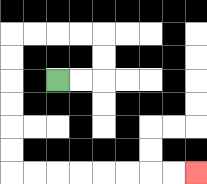{'start': '[2, 3]', 'end': '[8, 7]', 'path_directions': 'R,R,U,U,L,L,L,L,D,D,D,D,D,D,R,R,R,R,R,R,R,R', 'path_coordinates': '[[2, 3], [3, 3], [4, 3], [4, 2], [4, 1], [3, 1], [2, 1], [1, 1], [0, 1], [0, 2], [0, 3], [0, 4], [0, 5], [0, 6], [0, 7], [1, 7], [2, 7], [3, 7], [4, 7], [5, 7], [6, 7], [7, 7], [8, 7]]'}